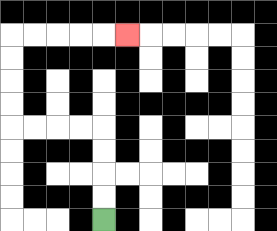{'start': '[4, 9]', 'end': '[5, 1]', 'path_directions': 'U,U,U,U,L,L,L,L,U,U,U,U,R,R,R,R,R', 'path_coordinates': '[[4, 9], [4, 8], [4, 7], [4, 6], [4, 5], [3, 5], [2, 5], [1, 5], [0, 5], [0, 4], [0, 3], [0, 2], [0, 1], [1, 1], [2, 1], [3, 1], [4, 1], [5, 1]]'}